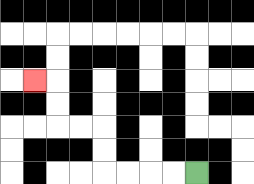{'start': '[8, 7]', 'end': '[1, 3]', 'path_directions': 'L,L,L,L,U,U,L,L,U,U,L', 'path_coordinates': '[[8, 7], [7, 7], [6, 7], [5, 7], [4, 7], [4, 6], [4, 5], [3, 5], [2, 5], [2, 4], [2, 3], [1, 3]]'}